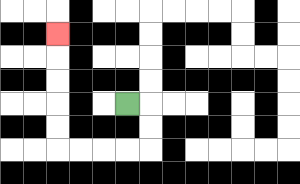{'start': '[5, 4]', 'end': '[2, 1]', 'path_directions': 'R,D,D,L,L,L,L,U,U,U,U,U', 'path_coordinates': '[[5, 4], [6, 4], [6, 5], [6, 6], [5, 6], [4, 6], [3, 6], [2, 6], [2, 5], [2, 4], [2, 3], [2, 2], [2, 1]]'}